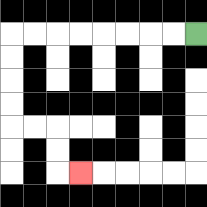{'start': '[8, 1]', 'end': '[3, 7]', 'path_directions': 'L,L,L,L,L,L,L,L,D,D,D,D,R,R,D,D,R', 'path_coordinates': '[[8, 1], [7, 1], [6, 1], [5, 1], [4, 1], [3, 1], [2, 1], [1, 1], [0, 1], [0, 2], [0, 3], [0, 4], [0, 5], [1, 5], [2, 5], [2, 6], [2, 7], [3, 7]]'}